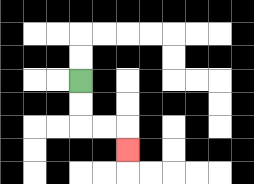{'start': '[3, 3]', 'end': '[5, 6]', 'path_directions': 'D,D,R,R,D', 'path_coordinates': '[[3, 3], [3, 4], [3, 5], [4, 5], [5, 5], [5, 6]]'}